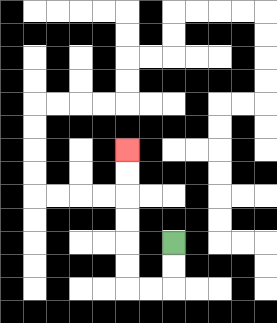{'start': '[7, 10]', 'end': '[5, 6]', 'path_directions': 'D,D,L,L,U,U,U,U,U,U', 'path_coordinates': '[[7, 10], [7, 11], [7, 12], [6, 12], [5, 12], [5, 11], [5, 10], [5, 9], [5, 8], [5, 7], [5, 6]]'}